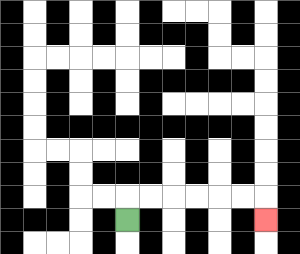{'start': '[5, 9]', 'end': '[11, 9]', 'path_directions': 'U,R,R,R,R,R,R,D', 'path_coordinates': '[[5, 9], [5, 8], [6, 8], [7, 8], [8, 8], [9, 8], [10, 8], [11, 8], [11, 9]]'}